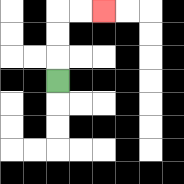{'start': '[2, 3]', 'end': '[4, 0]', 'path_directions': 'U,U,U,R,R', 'path_coordinates': '[[2, 3], [2, 2], [2, 1], [2, 0], [3, 0], [4, 0]]'}